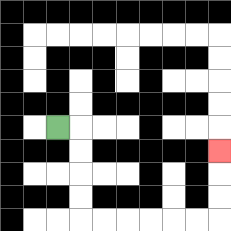{'start': '[2, 5]', 'end': '[9, 6]', 'path_directions': 'R,D,D,D,D,R,R,R,R,R,R,U,U,U', 'path_coordinates': '[[2, 5], [3, 5], [3, 6], [3, 7], [3, 8], [3, 9], [4, 9], [5, 9], [6, 9], [7, 9], [8, 9], [9, 9], [9, 8], [9, 7], [9, 6]]'}